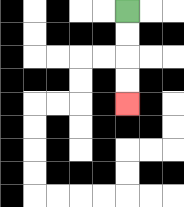{'start': '[5, 0]', 'end': '[5, 4]', 'path_directions': 'D,D,D,D', 'path_coordinates': '[[5, 0], [5, 1], [5, 2], [5, 3], [5, 4]]'}